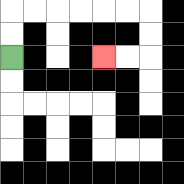{'start': '[0, 2]', 'end': '[4, 2]', 'path_directions': 'U,U,R,R,R,R,R,R,D,D,L,L', 'path_coordinates': '[[0, 2], [0, 1], [0, 0], [1, 0], [2, 0], [3, 0], [4, 0], [5, 0], [6, 0], [6, 1], [6, 2], [5, 2], [4, 2]]'}